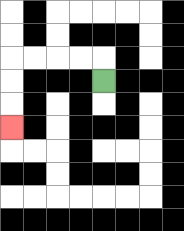{'start': '[4, 3]', 'end': '[0, 5]', 'path_directions': 'U,L,L,L,L,D,D,D', 'path_coordinates': '[[4, 3], [4, 2], [3, 2], [2, 2], [1, 2], [0, 2], [0, 3], [0, 4], [0, 5]]'}